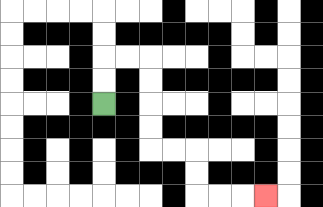{'start': '[4, 4]', 'end': '[11, 8]', 'path_directions': 'U,U,R,R,D,D,D,D,R,R,D,D,R,R,R', 'path_coordinates': '[[4, 4], [4, 3], [4, 2], [5, 2], [6, 2], [6, 3], [6, 4], [6, 5], [6, 6], [7, 6], [8, 6], [8, 7], [8, 8], [9, 8], [10, 8], [11, 8]]'}